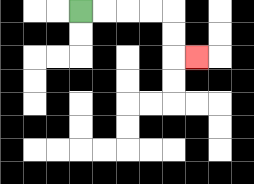{'start': '[3, 0]', 'end': '[8, 2]', 'path_directions': 'R,R,R,R,D,D,R', 'path_coordinates': '[[3, 0], [4, 0], [5, 0], [6, 0], [7, 0], [7, 1], [7, 2], [8, 2]]'}